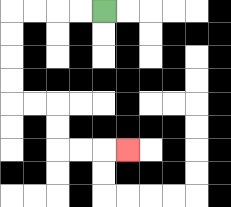{'start': '[4, 0]', 'end': '[5, 6]', 'path_directions': 'L,L,L,L,D,D,D,D,R,R,D,D,R,R,R', 'path_coordinates': '[[4, 0], [3, 0], [2, 0], [1, 0], [0, 0], [0, 1], [0, 2], [0, 3], [0, 4], [1, 4], [2, 4], [2, 5], [2, 6], [3, 6], [4, 6], [5, 6]]'}